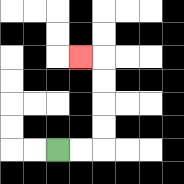{'start': '[2, 6]', 'end': '[3, 2]', 'path_directions': 'R,R,U,U,U,U,L', 'path_coordinates': '[[2, 6], [3, 6], [4, 6], [4, 5], [4, 4], [4, 3], [4, 2], [3, 2]]'}